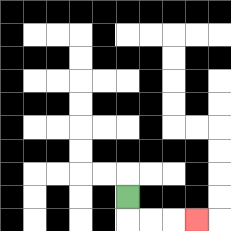{'start': '[5, 8]', 'end': '[8, 9]', 'path_directions': 'D,R,R,R', 'path_coordinates': '[[5, 8], [5, 9], [6, 9], [7, 9], [8, 9]]'}